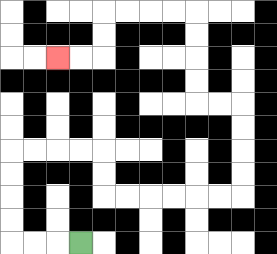{'start': '[3, 10]', 'end': '[2, 2]', 'path_directions': 'L,L,L,U,U,U,U,R,R,R,R,D,D,R,R,R,R,R,R,U,U,U,U,L,L,U,U,U,U,L,L,L,L,D,D,L,L', 'path_coordinates': '[[3, 10], [2, 10], [1, 10], [0, 10], [0, 9], [0, 8], [0, 7], [0, 6], [1, 6], [2, 6], [3, 6], [4, 6], [4, 7], [4, 8], [5, 8], [6, 8], [7, 8], [8, 8], [9, 8], [10, 8], [10, 7], [10, 6], [10, 5], [10, 4], [9, 4], [8, 4], [8, 3], [8, 2], [8, 1], [8, 0], [7, 0], [6, 0], [5, 0], [4, 0], [4, 1], [4, 2], [3, 2], [2, 2]]'}